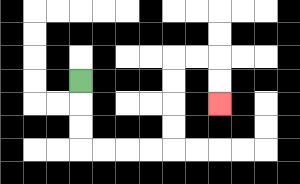{'start': '[3, 3]', 'end': '[9, 4]', 'path_directions': 'D,D,D,R,R,R,R,U,U,U,U,R,R,D,D', 'path_coordinates': '[[3, 3], [3, 4], [3, 5], [3, 6], [4, 6], [5, 6], [6, 6], [7, 6], [7, 5], [7, 4], [7, 3], [7, 2], [8, 2], [9, 2], [9, 3], [9, 4]]'}